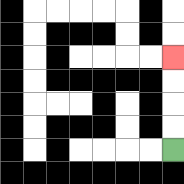{'start': '[7, 6]', 'end': '[7, 2]', 'path_directions': 'U,U,U,U', 'path_coordinates': '[[7, 6], [7, 5], [7, 4], [7, 3], [7, 2]]'}